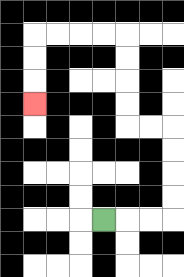{'start': '[4, 9]', 'end': '[1, 4]', 'path_directions': 'R,R,R,U,U,U,U,L,L,U,U,U,U,L,L,L,L,D,D,D', 'path_coordinates': '[[4, 9], [5, 9], [6, 9], [7, 9], [7, 8], [7, 7], [7, 6], [7, 5], [6, 5], [5, 5], [5, 4], [5, 3], [5, 2], [5, 1], [4, 1], [3, 1], [2, 1], [1, 1], [1, 2], [1, 3], [1, 4]]'}